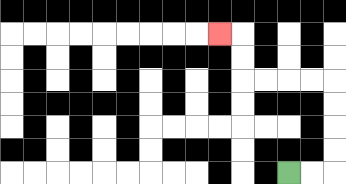{'start': '[12, 7]', 'end': '[9, 1]', 'path_directions': 'R,R,U,U,U,U,L,L,L,L,U,U,L', 'path_coordinates': '[[12, 7], [13, 7], [14, 7], [14, 6], [14, 5], [14, 4], [14, 3], [13, 3], [12, 3], [11, 3], [10, 3], [10, 2], [10, 1], [9, 1]]'}